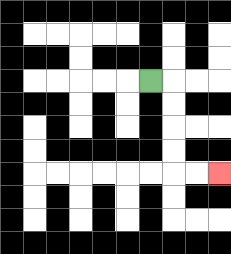{'start': '[6, 3]', 'end': '[9, 7]', 'path_directions': 'R,D,D,D,D,R,R', 'path_coordinates': '[[6, 3], [7, 3], [7, 4], [7, 5], [7, 6], [7, 7], [8, 7], [9, 7]]'}